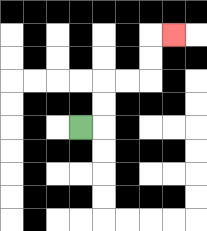{'start': '[3, 5]', 'end': '[7, 1]', 'path_directions': 'R,U,U,R,R,U,U,R', 'path_coordinates': '[[3, 5], [4, 5], [4, 4], [4, 3], [5, 3], [6, 3], [6, 2], [6, 1], [7, 1]]'}